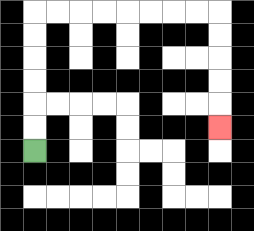{'start': '[1, 6]', 'end': '[9, 5]', 'path_directions': 'U,U,U,U,U,U,R,R,R,R,R,R,R,R,D,D,D,D,D', 'path_coordinates': '[[1, 6], [1, 5], [1, 4], [1, 3], [1, 2], [1, 1], [1, 0], [2, 0], [3, 0], [4, 0], [5, 0], [6, 0], [7, 0], [8, 0], [9, 0], [9, 1], [9, 2], [9, 3], [9, 4], [9, 5]]'}